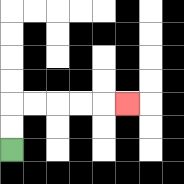{'start': '[0, 6]', 'end': '[5, 4]', 'path_directions': 'U,U,R,R,R,R,R', 'path_coordinates': '[[0, 6], [0, 5], [0, 4], [1, 4], [2, 4], [3, 4], [4, 4], [5, 4]]'}